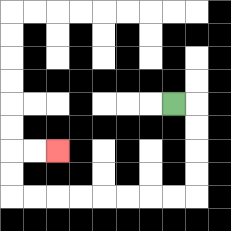{'start': '[7, 4]', 'end': '[2, 6]', 'path_directions': 'R,D,D,D,D,L,L,L,L,L,L,L,L,U,U,R,R', 'path_coordinates': '[[7, 4], [8, 4], [8, 5], [8, 6], [8, 7], [8, 8], [7, 8], [6, 8], [5, 8], [4, 8], [3, 8], [2, 8], [1, 8], [0, 8], [0, 7], [0, 6], [1, 6], [2, 6]]'}